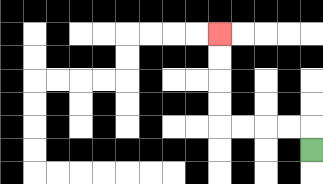{'start': '[13, 6]', 'end': '[9, 1]', 'path_directions': 'U,L,L,L,L,U,U,U,U', 'path_coordinates': '[[13, 6], [13, 5], [12, 5], [11, 5], [10, 5], [9, 5], [9, 4], [9, 3], [9, 2], [9, 1]]'}